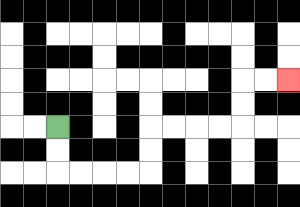{'start': '[2, 5]', 'end': '[12, 3]', 'path_directions': 'D,D,R,R,R,R,U,U,R,R,R,R,U,U,R,R', 'path_coordinates': '[[2, 5], [2, 6], [2, 7], [3, 7], [4, 7], [5, 7], [6, 7], [6, 6], [6, 5], [7, 5], [8, 5], [9, 5], [10, 5], [10, 4], [10, 3], [11, 3], [12, 3]]'}